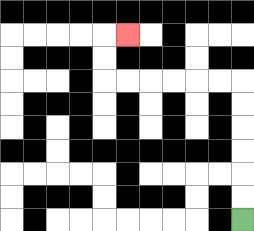{'start': '[10, 9]', 'end': '[5, 1]', 'path_directions': 'U,U,U,U,U,U,L,L,L,L,L,L,U,U,R', 'path_coordinates': '[[10, 9], [10, 8], [10, 7], [10, 6], [10, 5], [10, 4], [10, 3], [9, 3], [8, 3], [7, 3], [6, 3], [5, 3], [4, 3], [4, 2], [4, 1], [5, 1]]'}